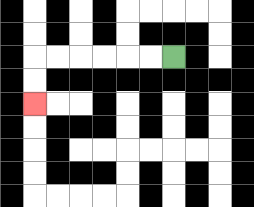{'start': '[7, 2]', 'end': '[1, 4]', 'path_directions': 'L,L,L,L,L,L,D,D', 'path_coordinates': '[[7, 2], [6, 2], [5, 2], [4, 2], [3, 2], [2, 2], [1, 2], [1, 3], [1, 4]]'}